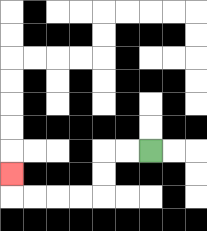{'start': '[6, 6]', 'end': '[0, 7]', 'path_directions': 'L,L,D,D,L,L,L,L,U', 'path_coordinates': '[[6, 6], [5, 6], [4, 6], [4, 7], [4, 8], [3, 8], [2, 8], [1, 8], [0, 8], [0, 7]]'}